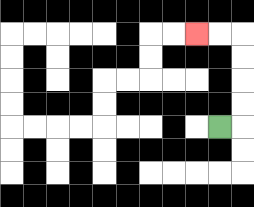{'start': '[9, 5]', 'end': '[8, 1]', 'path_directions': 'R,U,U,U,U,L,L', 'path_coordinates': '[[9, 5], [10, 5], [10, 4], [10, 3], [10, 2], [10, 1], [9, 1], [8, 1]]'}